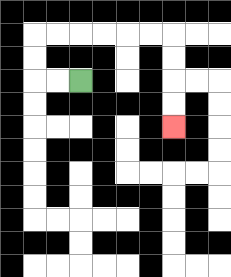{'start': '[3, 3]', 'end': '[7, 5]', 'path_directions': 'L,L,U,U,R,R,R,R,R,R,D,D,D,D', 'path_coordinates': '[[3, 3], [2, 3], [1, 3], [1, 2], [1, 1], [2, 1], [3, 1], [4, 1], [5, 1], [6, 1], [7, 1], [7, 2], [7, 3], [7, 4], [7, 5]]'}